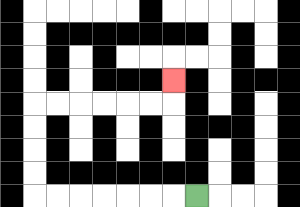{'start': '[8, 8]', 'end': '[7, 3]', 'path_directions': 'L,L,L,L,L,L,L,U,U,U,U,R,R,R,R,R,R,U', 'path_coordinates': '[[8, 8], [7, 8], [6, 8], [5, 8], [4, 8], [3, 8], [2, 8], [1, 8], [1, 7], [1, 6], [1, 5], [1, 4], [2, 4], [3, 4], [4, 4], [5, 4], [6, 4], [7, 4], [7, 3]]'}